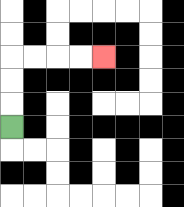{'start': '[0, 5]', 'end': '[4, 2]', 'path_directions': 'U,U,U,R,R,R,R', 'path_coordinates': '[[0, 5], [0, 4], [0, 3], [0, 2], [1, 2], [2, 2], [3, 2], [4, 2]]'}